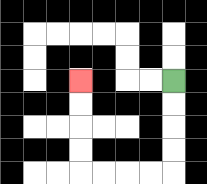{'start': '[7, 3]', 'end': '[3, 3]', 'path_directions': 'D,D,D,D,L,L,L,L,U,U,U,U', 'path_coordinates': '[[7, 3], [7, 4], [7, 5], [7, 6], [7, 7], [6, 7], [5, 7], [4, 7], [3, 7], [3, 6], [3, 5], [3, 4], [3, 3]]'}